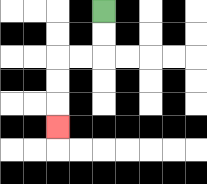{'start': '[4, 0]', 'end': '[2, 5]', 'path_directions': 'D,D,L,L,D,D,D', 'path_coordinates': '[[4, 0], [4, 1], [4, 2], [3, 2], [2, 2], [2, 3], [2, 4], [2, 5]]'}